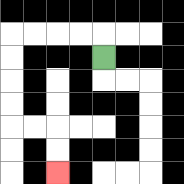{'start': '[4, 2]', 'end': '[2, 7]', 'path_directions': 'U,L,L,L,L,D,D,D,D,R,R,D,D', 'path_coordinates': '[[4, 2], [4, 1], [3, 1], [2, 1], [1, 1], [0, 1], [0, 2], [0, 3], [0, 4], [0, 5], [1, 5], [2, 5], [2, 6], [2, 7]]'}